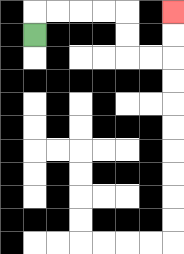{'start': '[1, 1]', 'end': '[7, 0]', 'path_directions': 'U,R,R,R,R,D,D,R,R,U,U', 'path_coordinates': '[[1, 1], [1, 0], [2, 0], [3, 0], [4, 0], [5, 0], [5, 1], [5, 2], [6, 2], [7, 2], [7, 1], [7, 0]]'}